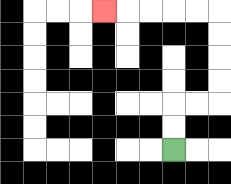{'start': '[7, 6]', 'end': '[4, 0]', 'path_directions': 'U,U,R,R,U,U,U,U,L,L,L,L,L', 'path_coordinates': '[[7, 6], [7, 5], [7, 4], [8, 4], [9, 4], [9, 3], [9, 2], [9, 1], [9, 0], [8, 0], [7, 0], [6, 0], [5, 0], [4, 0]]'}